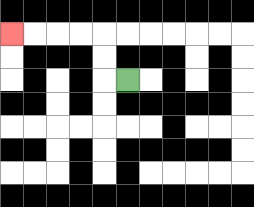{'start': '[5, 3]', 'end': '[0, 1]', 'path_directions': 'L,U,U,L,L,L,L', 'path_coordinates': '[[5, 3], [4, 3], [4, 2], [4, 1], [3, 1], [2, 1], [1, 1], [0, 1]]'}